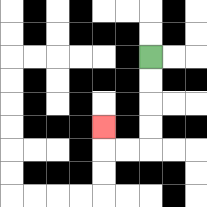{'start': '[6, 2]', 'end': '[4, 5]', 'path_directions': 'D,D,D,D,L,L,U', 'path_coordinates': '[[6, 2], [6, 3], [6, 4], [6, 5], [6, 6], [5, 6], [4, 6], [4, 5]]'}